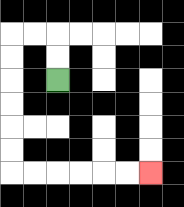{'start': '[2, 3]', 'end': '[6, 7]', 'path_directions': 'U,U,L,L,D,D,D,D,D,D,R,R,R,R,R,R', 'path_coordinates': '[[2, 3], [2, 2], [2, 1], [1, 1], [0, 1], [0, 2], [0, 3], [0, 4], [0, 5], [0, 6], [0, 7], [1, 7], [2, 7], [3, 7], [4, 7], [5, 7], [6, 7]]'}